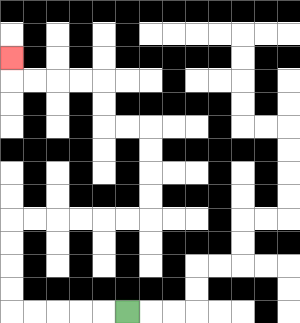{'start': '[5, 13]', 'end': '[0, 2]', 'path_directions': 'L,L,L,L,L,U,U,U,U,R,R,R,R,R,R,U,U,U,U,L,L,U,U,L,L,L,L,U', 'path_coordinates': '[[5, 13], [4, 13], [3, 13], [2, 13], [1, 13], [0, 13], [0, 12], [0, 11], [0, 10], [0, 9], [1, 9], [2, 9], [3, 9], [4, 9], [5, 9], [6, 9], [6, 8], [6, 7], [6, 6], [6, 5], [5, 5], [4, 5], [4, 4], [4, 3], [3, 3], [2, 3], [1, 3], [0, 3], [0, 2]]'}